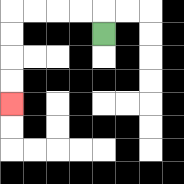{'start': '[4, 1]', 'end': '[0, 4]', 'path_directions': 'U,L,L,L,L,D,D,D,D', 'path_coordinates': '[[4, 1], [4, 0], [3, 0], [2, 0], [1, 0], [0, 0], [0, 1], [0, 2], [0, 3], [0, 4]]'}